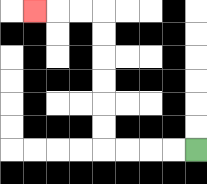{'start': '[8, 6]', 'end': '[1, 0]', 'path_directions': 'L,L,L,L,U,U,U,U,U,U,L,L,L', 'path_coordinates': '[[8, 6], [7, 6], [6, 6], [5, 6], [4, 6], [4, 5], [4, 4], [4, 3], [4, 2], [4, 1], [4, 0], [3, 0], [2, 0], [1, 0]]'}